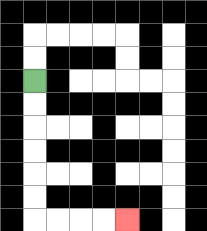{'start': '[1, 3]', 'end': '[5, 9]', 'path_directions': 'D,D,D,D,D,D,R,R,R,R', 'path_coordinates': '[[1, 3], [1, 4], [1, 5], [1, 6], [1, 7], [1, 8], [1, 9], [2, 9], [3, 9], [4, 9], [5, 9]]'}